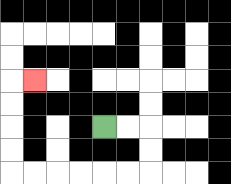{'start': '[4, 5]', 'end': '[1, 3]', 'path_directions': 'R,R,D,D,L,L,L,L,L,L,U,U,U,U,R', 'path_coordinates': '[[4, 5], [5, 5], [6, 5], [6, 6], [6, 7], [5, 7], [4, 7], [3, 7], [2, 7], [1, 7], [0, 7], [0, 6], [0, 5], [0, 4], [0, 3], [1, 3]]'}